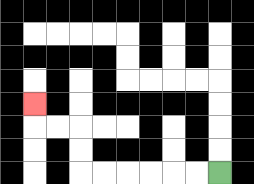{'start': '[9, 7]', 'end': '[1, 4]', 'path_directions': 'L,L,L,L,L,L,U,U,L,L,U', 'path_coordinates': '[[9, 7], [8, 7], [7, 7], [6, 7], [5, 7], [4, 7], [3, 7], [3, 6], [3, 5], [2, 5], [1, 5], [1, 4]]'}